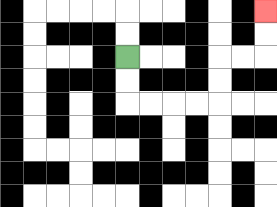{'start': '[5, 2]', 'end': '[11, 0]', 'path_directions': 'D,D,R,R,R,R,U,U,R,R,U,U', 'path_coordinates': '[[5, 2], [5, 3], [5, 4], [6, 4], [7, 4], [8, 4], [9, 4], [9, 3], [9, 2], [10, 2], [11, 2], [11, 1], [11, 0]]'}